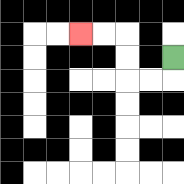{'start': '[7, 2]', 'end': '[3, 1]', 'path_directions': 'D,L,L,U,U,L,L', 'path_coordinates': '[[7, 2], [7, 3], [6, 3], [5, 3], [5, 2], [5, 1], [4, 1], [3, 1]]'}